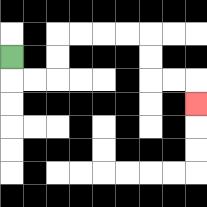{'start': '[0, 2]', 'end': '[8, 4]', 'path_directions': 'D,R,R,U,U,R,R,R,R,D,D,R,R,D', 'path_coordinates': '[[0, 2], [0, 3], [1, 3], [2, 3], [2, 2], [2, 1], [3, 1], [4, 1], [5, 1], [6, 1], [6, 2], [6, 3], [7, 3], [8, 3], [8, 4]]'}